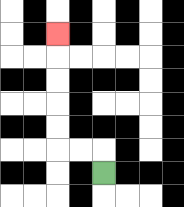{'start': '[4, 7]', 'end': '[2, 1]', 'path_directions': 'U,L,L,U,U,U,U,U', 'path_coordinates': '[[4, 7], [4, 6], [3, 6], [2, 6], [2, 5], [2, 4], [2, 3], [2, 2], [2, 1]]'}